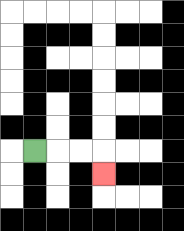{'start': '[1, 6]', 'end': '[4, 7]', 'path_directions': 'R,R,R,D', 'path_coordinates': '[[1, 6], [2, 6], [3, 6], [4, 6], [4, 7]]'}